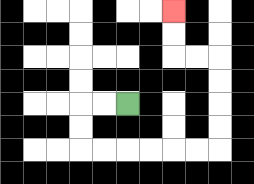{'start': '[5, 4]', 'end': '[7, 0]', 'path_directions': 'L,L,D,D,R,R,R,R,R,R,U,U,U,U,L,L,U,U', 'path_coordinates': '[[5, 4], [4, 4], [3, 4], [3, 5], [3, 6], [4, 6], [5, 6], [6, 6], [7, 6], [8, 6], [9, 6], [9, 5], [9, 4], [9, 3], [9, 2], [8, 2], [7, 2], [7, 1], [7, 0]]'}